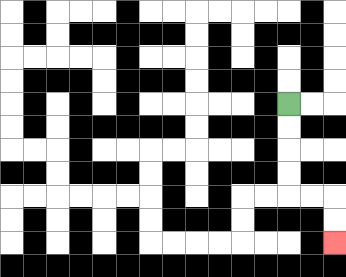{'start': '[12, 4]', 'end': '[14, 10]', 'path_directions': 'D,D,D,D,R,R,D,D', 'path_coordinates': '[[12, 4], [12, 5], [12, 6], [12, 7], [12, 8], [13, 8], [14, 8], [14, 9], [14, 10]]'}